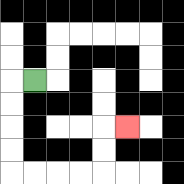{'start': '[1, 3]', 'end': '[5, 5]', 'path_directions': 'L,D,D,D,D,R,R,R,R,U,U,R', 'path_coordinates': '[[1, 3], [0, 3], [0, 4], [0, 5], [0, 6], [0, 7], [1, 7], [2, 7], [3, 7], [4, 7], [4, 6], [4, 5], [5, 5]]'}